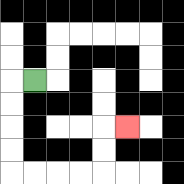{'start': '[1, 3]', 'end': '[5, 5]', 'path_directions': 'L,D,D,D,D,R,R,R,R,U,U,R', 'path_coordinates': '[[1, 3], [0, 3], [0, 4], [0, 5], [0, 6], [0, 7], [1, 7], [2, 7], [3, 7], [4, 7], [4, 6], [4, 5], [5, 5]]'}